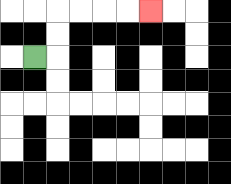{'start': '[1, 2]', 'end': '[6, 0]', 'path_directions': 'R,U,U,R,R,R,R', 'path_coordinates': '[[1, 2], [2, 2], [2, 1], [2, 0], [3, 0], [4, 0], [5, 0], [6, 0]]'}